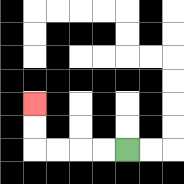{'start': '[5, 6]', 'end': '[1, 4]', 'path_directions': 'L,L,L,L,U,U', 'path_coordinates': '[[5, 6], [4, 6], [3, 6], [2, 6], [1, 6], [1, 5], [1, 4]]'}